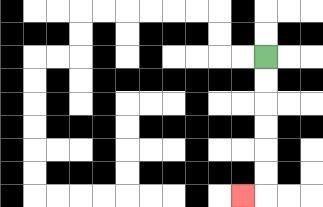{'start': '[11, 2]', 'end': '[10, 8]', 'path_directions': 'D,D,D,D,D,D,L', 'path_coordinates': '[[11, 2], [11, 3], [11, 4], [11, 5], [11, 6], [11, 7], [11, 8], [10, 8]]'}